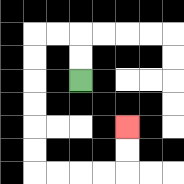{'start': '[3, 3]', 'end': '[5, 5]', 'path_directions': 'U,U,L,L,D,D,D,D,D,D,R,R,R,R,U,U', 'path_coordinates': '[[3, 3], [3, 2], [3, 1], [2, 1], [1, 1], [1, 2], [1, 3], [1, 4], [1, 5], [1, 6], [1, 7], [2, 7], [3, 7], [4, 7], [5, 7], [5, 6], [5, 5]]'}